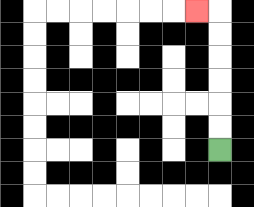{'start': '[9, 6]', 'end': '[8, 0]', 'path_directions': 'U,U,U,U,U,U,L', 'path_coordinates': '[[9, 6], [9, 5], [9, 4], [9, 3], [9, 2], [9, 1], [9, 0], [8, 0]]'}